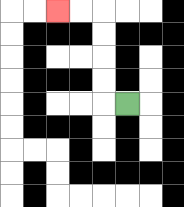{'start': '[5, 4]', 'end': '[2, 0]', 'path_directions': 'L,U,U,U,U,L,L', 'path_coordinates': '[[5, 4], [4, 4], [4, 3], [4, 2], [4, 1], [4, 0], [3, 0], [2, 0]]'}